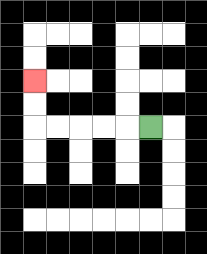{'start': '[6, 5]', 'end': '[1, 3]', 'path_directions': 'L,L,L,L,L,U,U', 'path_coordinates': '[[6, 5], [5, 5], [4, 5], [3, 5], [2, 5], [1, 5], [1, 4], [1, 3]]'}